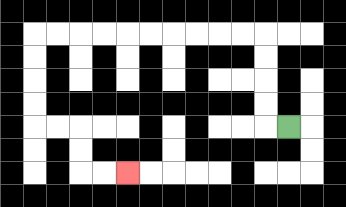{'start': '[12, 5]', 'end': '[5, 7]', 'path_directions': 'L,U,U,U,U,L,L,L,L,L,L,L,L,L,L,D,D,D,D,R,R,D,D,R,R', 'path_coordinates': '[[12, 5], [11, 5], [11, 4], [11, 3], [11, 2], [11, 1], [10, 1], [9, 1], [8, 1], [7, 1], [6, 1], [5, 1], [4, 1], [3, 1], [2, 1], [1, 1], [1, 2], [1, 3], [1, 4], [1, 5], [2, 5], [3, 5], [3, 6], [3, 7], [4, 7], [5, 7]]'}